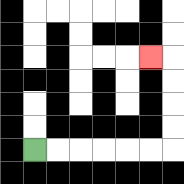{'start': '[1, 6]', 'end': '[6, 2]', 'path_directions': 'R,R,R,R,R,R,U,U,U,U,L', 'path_coordinates': '[[1, 6], [2, 6], [3, 6], [4, 6], [5, 6], [6, 6], [7, 6], [7, 5], [7, 4], [7, 3], [7, 2], [6, 2]]'}